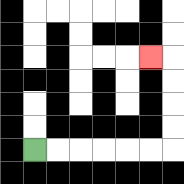{'start': '[1, 6]', 'end': '[6, 2]', 'path_directions': 'R,R,R,R,R,R,U,U,U,U,L', 'path_coordinates': '[[1, 6], [2, 6], [3, 6], [4, 6], [5, 6], [6, 6], [7, 6], [7, 5], [7, 4], [7, 3], [7, 2], [6, 2]]'}